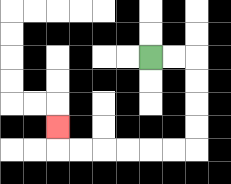{'start': '[6, 2]', 'end': '[2, 5]', 'path_directions': 'R,R,D,D,D,D,L,L,L,L,L,L,U', 'path_coordinates': '[[6, 2], [7, 2], [8, 2], [8, 3], [8, 4], [8, 5], [8, 6], [7, 6], [6, 6], [5, 6], [4, 6], [3, 6], [2, 6], [2, 5]]'}